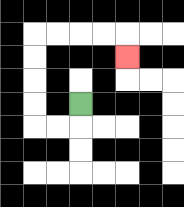{'start': '[3, 4]', 'end': '[5, 2]', 'path_directions': 'D,L,L,U,U,U,U,R,R,R,R,D', 'path_coordinates': '[[3, 4], [3, 5], [2, 5], [1, 5], [1, 4], [1, 3], [1, 2], [1, 1], [2, 1], [3, 1], [4, 1], [5, 1], [5, 2]]'}